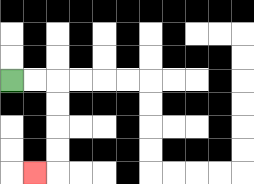{'start': '[0, 3]', 'end': '[1, 7]', 'path_directions': 'R,R,D,D,D,D,L', 'path_coordinates': '[[0, 3], [1, 3], [2, 3], [2, 4], [2, 5], [2, 6], [2, 7], [1, 7]]'}